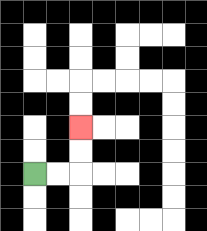{'start': '[1, 7]', 'end': '[3, 5]', 'path_directions': 'R,R,U,U', 'path_coordinates': '[[1, 7], [2, 7], [3, 7], [3, 6], [3, 5]]'}